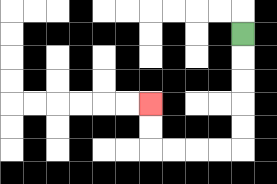{'start': '[10, 1]', 'end': '[6, 4]', 'path_directions': 'D,D,D,D,D,L,L,L,L,U,U', 'path_coordinates': '[[10, 1], [10, 2], [10, 3], [10, 4], [10, 5], [10, 6], [9, 6], [8, 6], [7, 6], [6, 6], [6, 5], [6, 4]]'}